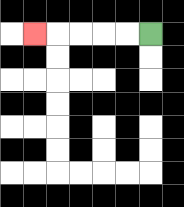{'start': '[6, 1]', 'end': '[1, 1]', 'path_directions': 'L,L,L,L,L', 'path_coordinates': '[[6, 1], [5, 1], [4, 1], [3, 1], [2, 1], [1, 1]]'}